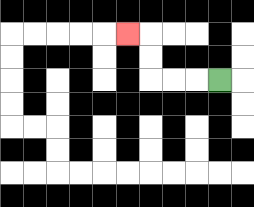{'start': '[9, 3]', 'end': '[5, 1]', 'path_directions': 'L,L,L,U,U,L', 'path_coordinates': '[[9, 3], [8, 3], [7, 3], [6, 3], [6, 2], [6, 1], [5, 1]]'}